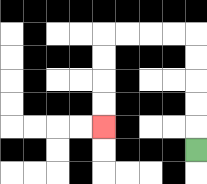{'start': '[8, 6]', 'end': '[4, 5]', 'path_directions': 'U,U,U,U,U,L,L,L,L,D,D,D,D', 'path_coordinates': '[[8, 6], [8, 5], [8, 4], [8, 3], [8, 2], [8, 1], [7, 1], [6, 1], [5, 1], [4, 1], [4, 2], [4, 3], [4, 4], [4, 5]]'}